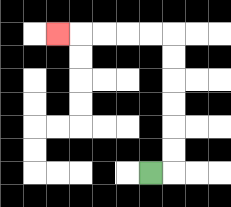{'start': '[6, 7]', 'end': '[2, 1]', 'path_directions': 'R,U,U,U,U,U,U,L,L,L,L,L', 'path_coordinates': '[[6, 7], [7, 7], [7, 6], [7, 5], [7, 4], [7, 3], [7, 2], [7, 1], [6, 1], [5, 1], [4, 1], [3, 1], [2, 1]]'}